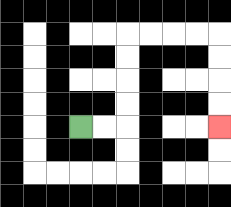{'start': '[3, 5]', 'end': '[9, 5]', 'path_directions': 'R,R,U,U,U,U,R,R,R,R,D,D,D,D', 'path_coordinates': '[[3, 5], [4, 5], [5, 5], [5, 4], [5, 3], [5, 2], [5, 1], [6, 1], [7, 1], [8, 1], [9, 1], [9, 2], [9, 3], [9, 4], [9, 5]]'}